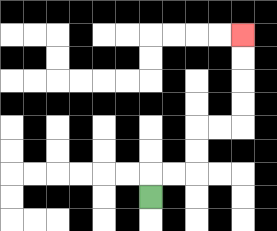{'start': '[6, 8]', 'end': '[10, 1]', 'path_directions': 'U,R,R,U,U,R,R,U,U,U,U', 'path_coordinates': '[[6, 8], [6, 7], [7, 7], [8, 7], [8, 6], [8, 5], [9, 5], [10, 5], [10, 4], [10, 3], [10, 2], [10, 1]]'}